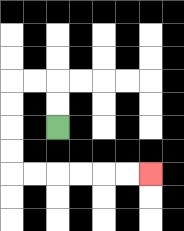{'start': '[2, 5]', 'end': '[6, 7]', 'path_directions': 'U,U,L,L,D,D,D,D,R,R,R,R,R,R', 'path_coordinates': '[[2, 5], [2, 4], [2, 3], [1, 3], [0, 3], [0, 4], [0, 5], [0, 6], [0, 7], [1, 7], [2, 7], [3, 7], [4, 7], [5, 7], [6, 7]]'}